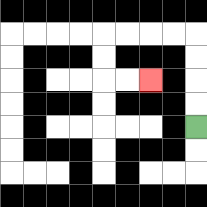{'start': '[8, 5]', 'end': '[6, 3]', 'path_directions': 'U,U,U,U,L,L,L,L,D,D,R,R', 'path_coordinates': '[[8, 5], [8, 4], [8, 3], [8, 2], [8, 1], [7, 1], [6, 1], [5, 1], [4, 1], [4, 2], [4, 3], [5, 3], [6, 3]]'}